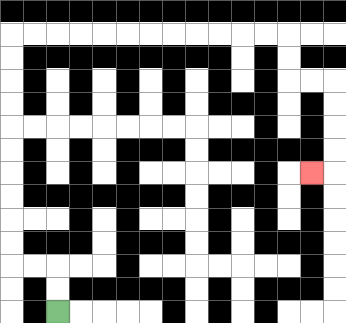{'start': '[2, 13]', 'end': '[13, 7]', 'path_directions': 'U,U,L,L,U,U,U,U,U,U,U,U,U,U,R,R,R,R,R,R,R,R,R,R,R,R,D,D,R,R,D,D,D,D,L', 'path_coordinates': '[[2, 13], [2, 12], [2, 11], [1, 11], [0, 11], [0, 10], [0, 9], [0, 8], [0, 7], [0, 6], [0, 5], [0, 4], [0, 3], [0, 2], [0, 1], [1, 1], [2, 1], [3, 1], [4, 1], [5, 1], [6, 1], [7, 1], [8, 1], [9, 1], [10, 1], [11, 1], [12, 1], [12, 2], [12, 3], [13, 3], [14, 3], [14, 4], [14, 5], [14, 6], [14, 7], [13, 7]]'}